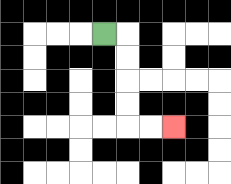{'start': '[4, 1]', 'end': '[7, 5]', 'path_directions': 'R,D,D,D,D,R,R', 'path_coordinates': '[[4, 1], [5, 1], [5, 2], [5, 3], [5, 4], [5, 5], [6, 5], [7, 5]]'}